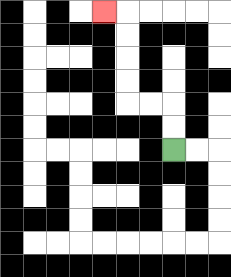{'start': '[7, 6]', 'end': '[4, 0]', 'path_directions': 'U,U,L,L,U,U,U,U,L', 'path_coordinates': '[[7, 6], [7, 5], [7, 4], [6, 4], [5, 4], [5, 3], [5, 2], [5, 1], [5, 0], [4, 0]]'}